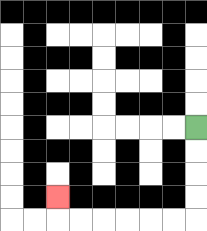{'start': '[8, 5]', 'end': '[2, 8]', 'path_directions': 'D,D,D,D,L,L,L,L,L,L,U', 'path_coordinates': '[[8, 5], [8, 6], [8, 7], [8, 8], [8, 9], [7, 9], [6, 9], [5, 9], [4, 9], [3, 9], [2, 9], [2, 8]]'}